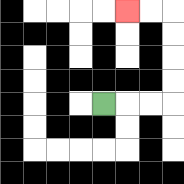{'start': '[4, 4]', 'end': '[5, 0]', 'path_directions': 'R,R,R,U,U,U,U,L,L', 'path_coordinates': '[[4, 4], [5, 4], [6, 4], [7, 4], [7, 3], [7, 2], [7, 1], [7, 0], [6, 0], [5, 0]]'}